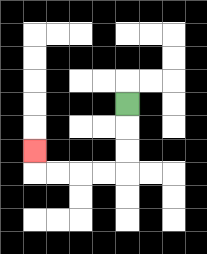{'start': '[5, 4]', 'end': '[1, 6]', 'path_directions': 'D,D,D,L,L,L,L,U', 'path_coordinates': '[[5, 4], [5, 5], [5, 6], [5, 7], [4, 7], [3, 7], [2, 7], [1, 7], [1, 6]]'}